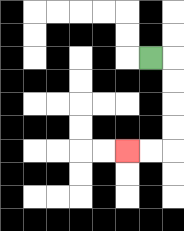{'start': '[6, 2]', 'end': '[5, 6]', 'path_directions': 'R,D,D,D,D,L,L', 'path_coordinates': '[[6, 2], [7, 2], [7, 3], [7, 4], [7, 5], [7, 6], [6, 6], [5, 6]]'}